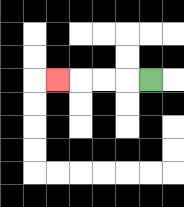{'start': '[6, 3]', 'end': '[2, 3]', 'path_directions': 'L,L,L,L', 'path_coordinates': '[[6, 3], [5, 3], [4, 3], [3, 3], [2, 3]]'}